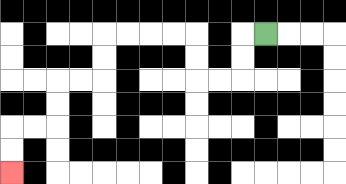{'start': '[11, 1]', 'end': '[0, 7]', 'path_directions': 'L,D,D,L,L,U,U,L,L,L,L,D,D,L,L,D,D,L,L,D,D', 'path_coordinates': '[[11, 1], [10, 1], [10, 2], [10, 3], [9, 3], [8, 3], [8, 2], [8, 1], [7, 1], [6, 1], [5, 1], [4, 1], [4, 2], [4, 3], [3, 3], [2, 3], [2, 4], [2, 5], [1, 5], [0, 5], [0, 6], [0, 7]]'}